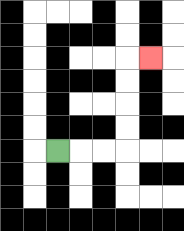{'start': '[2, 6]', 'end': '[6, 2]', 'path_directions': 'R,R,R,U,U,U,U,R', 'path_coordinates': '[[2, 6], [3, 6], [4, 6], [5, 6], [5, 5], [5, 4], [5, 3], [5, 2], [6, 2]]'}